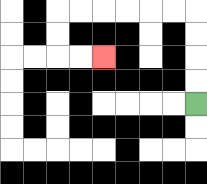{'start': '[8, 4]', 'end': '[4, 2]', 'path_directions': 'U,U,U,U,L,L,L,L,L,L,D,D,R,R', 'path_coordinates': '[[8, 4], [8, 3], [8, 2], [8, 1], [8, 0], [7, 0], [6, 0], [5, 0], [4, 0], [3, 0], [2, 0], [2, 1], [2, 2], [3, 2], [4, 2]]'}